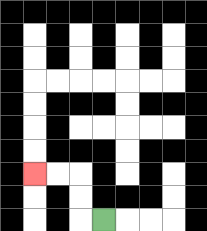{'start': '[4, 9]', 'end': '[1, 7]', 'path_directions': 'L,U,U,L,L', 'path_coordinates': '[[4, 9], [3, 9], [3, 8], [3, 7], [2, 7], [1, 7]]'}